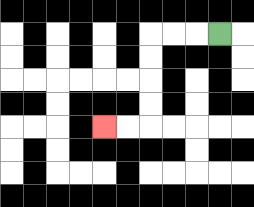{'start': '[9, 1]', 'end': '[4, 5]', 'path_directions': 'L,L,L,D,D,D,D,L,L', 'path_coordinates': '[[9, 1], [8, 1], [7, 1], [6, 1], [6, 2], [6, 3], [6, 4], [6, 5], [5, 5], [4, 5]]'}